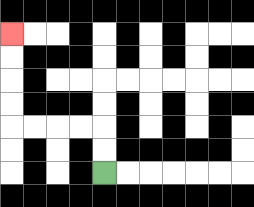{'start': '[4, 7]', 'end': '[0, 1]', 'path_directions': 'U,U,L,L,L,L,U,U,U,U', 'path_coordinates': '[[4, 7], [4, 6], [4, 5], [3, 5], [2, 5], [1, 5], [0, 5], [0, 4], [0, 3], [0, 2], [0, 1]]'}